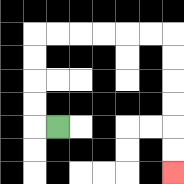{'start': '[2, 5]', 'end': '[7, 7]', 'path_directions': 'L,U,U,U,U,R,R,R,R,R,R,D,D,D,D,D,D', 'path_coordinates': '[[2, 5], [1, 5], [1, 4], [1, 3], [1, 2], [1, 1], [2, 1], [3, 1], [4, 1], [5, 1], [6, 1], [7, 1], [7, 2], [7, 3], [7, 4], [7, 5], [7, 6], [7, 7]]'}